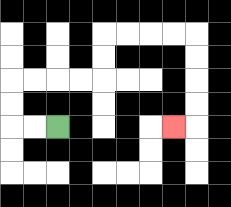{'start': '[2, 5]', 'end': '[7, 5]', 'path_directions': 'L,L,U,U,R,R,R,R,U,U,R,R,R,R,D,D,D,D,L', 'path_coordinates': '[[2, 5], [1, 5], [0, 5], [0, 4], [0, 3], [1, 3], [2, 3], [3, 3], [4, 3], [4, 2], [4, 1], [5, 1], [6, 1], [7, 1], [8, 1], [8, 2], [8, 3], [8, 4], [8, 5], [7, 5]]'}